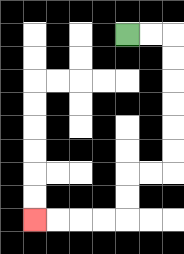{'start': '[5, 1]', 'end': '[1, 9]', 'path_directions': 'R,R,D,D,D,D,D,D,L,L,D,D,L,L,L,L', 'path_coordinates': '[[5, 1], [6, 1], [7, 1], [7, 2], [7, 3], [7, 4], [7, 5], [7, 6], [7, 7], [6, 7], [5, 7], [5, 8], [5, 9], [4, 9], [3, 9], [2, 9], [1, 9]]'}